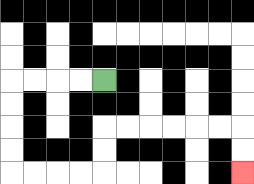{'start': '[4, 3]', 'end': '[10, 7]', 'path_directions': 'L,L,L,L,D,D,D,D,R,R,R,R,U,U,R,R,R,R,R,R,D,D', 'path_coordinates': '[[4, 3], [3, 3], [2, 3], [1, 3], [0, 3], [0, 4], [0, 5], [0, 6], [0, 7], [1, 7], [2, 7], [3, 7], [4, 7], [4, 6], [4, 5], [5, 5], [6, 5], [7, 5], [8, 5], [9, 5], [10, 5], [10, 6], [10, 7]]'}